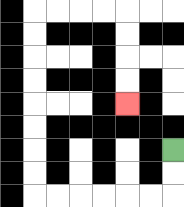{'start': '[7, 6]', 'end': '[5, 4]', 'path_directions': 'D,D,L,L,L,L,L,L,U,U,U,U,U,U,U,U,R,R,R,R,D,D,D,D', 'path_coordinates': '[[7, 6], [7, 7], [7, 8], [6, 8], [5, 8], [4, 8], [3, 8], [2, 8], [1, 8], [1, 7], [1, 6], [1, 5], [1, 4], [1, 3], [1, 2], [1, 1], [1, 0], [2, 0], [3, 0], [4, 0], [5, 0], [5, 1], [5, 2], [5, 3], [5, 4]]'}